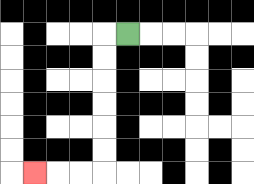{'start': '[5, 1]', 'end': '[1, 7]', 'path_directions': 'L,D,D,D,D,D,D,L,L,L', 'path_coordinates': '[[5, 1], [4, 1], [4, 2], [4, 3], [4, 4], [4, 5], [4, 6], [4, 7], [3, 7], [2, 7], [1, 7]]'}